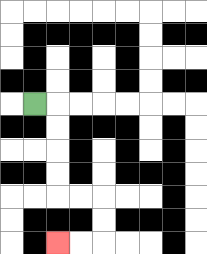{'start': '[1, 4]', 'end': '[2, 10]', 'path_directions': 'R,D,D,D,D,R,R,D,D,L,L', 'path_coordinates': '[[1, 4], [2, 4], [2, 5], [2, 6], [2, 7], [2, 8], [3, 8], [4, 8], [4, 9], [4, 10], [3, 10], [2, 10]]'}